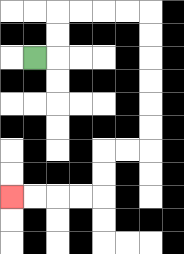{'start': '[1, 2]', 'end': '[0, 8]', 'path_directions': 'R,U,U,R,R,R,R,D,D,D,D,D,D,L,L,D,D,L,L,L,L', 'path_coordinates': '[[1, 2], [2, 2], [2, 1], [2, 0], [3, 0], [4, 0], [5, 0], [6, 0], [6, 1], [6, 2], [6, 3], [6, 4], [6, 5], [6, 6], [5, 6], [4, 6], [4, 7], [4, 8], [3, 8], [2, 8], [1, 8], [0, 8]]'}